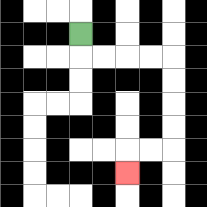{'start': '[3, 1]', 'end': '[5, 7]', 'path_directions': 'D,R,R,R,R,D,D,D,D,L,L,D', 'path_coordinates': '[[3, 1], [3, 2], [4, 2], [5, 2], [6, 2], [7, 2], [7, 3], [7, 4], [7, 5], [7, 6], [6, 6], [5, 6], [5, 7]]'}